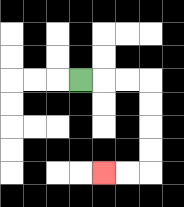{'start': '[3, 3]', 'end': '[4, 7]', 'path_directions': 'R,R,R,D,D,D,D,L,L', 'path_coordinates': '[[3, 3], [4, 3], [5, 3], [6, 3], [6, 4], [6, 5], [6, 6], [6, 7], [5, 7], [4, 7]]'}